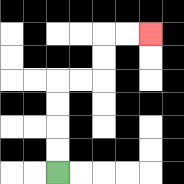{'start': '[2, 7]', 'end': '[6, 1]', 'path_directions': 'U,U,U,U,R,R,U,U,R,R', 'path_coordinates': '[[2, 7], [2, 6], [2, 5], [2, 4], [2, 3], [3, 3], [4, 3], [4, 2], [4, 1], [5, 1], [6, 1]]'}